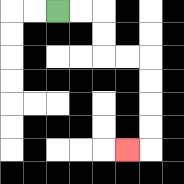{'start': '[2, 0]', 'end': '[5, 6]', 'path_directions': 'R,R,D,D,R,R,D,D,D,D,L', 'path_coordinates': '[[2, 0], [3, 0], [4, 0], [4, 1], [4, 2], [5, 2], [6, 2], [6, 3], [6, 4], [6, 5], [6, 6], [5, 6]]'}